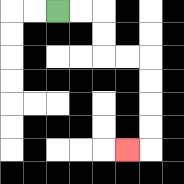{'start': '[2, 0]', 'end': '[5, 6]', 'path_directions': 'R,R,D,D,R,R,D,D,D,D,L', 'path_coordinates': '[[2, 0], [3, 0], [4, 0], [4, 1], [4, 2], [5, 2], [6, 2], [6, 3], [6, 4], [6, 5], [6, 6], [5, 6]]'}